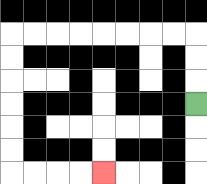{'start': '[8, 4]', 'end': '[4, 7]', 'path_directions': 'U,U,U,L,L,L,L,L,L,L,L,D,D,D,D,D,D,R,R,R,R', 'path_coordinates': '[[8, 4], [8, 3], [8, 2], [8, 1], [7, 1], [6, 1], [5, 1], [4, 1], [3, 1], [2, 1], [1, 1], [0, 1], [0, 2], [0, 3], [0, 4], [0, 5], [0, 6], [0, 7], [1, 7], [2, 7], [3, 7], [4, 7]]'}